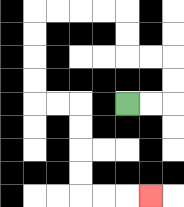{'start': '[5, 4]', 'end': '[6, 8]', 'path_directions': 'R,R,U,U,L,L,U,U,L,L,L,L,D,D,D,D,R,R,D,D,D,D,R,R,R', 'path_coordinates': '[[5, 4], [6, 4], [7, 4], [7, 3], [7, 2], [6, 2], [5, 2], [5, 1], [5, 0], [4, 0], [3, 0], [2, 0], [1, 0], [1, 1], [1, 2], [1, 3], [1, 4], [2, 4], [3, 4], [3, 5], [3, 6], [3, 7], [3, 8], [4, 8], [5, 8], [6, 8]]'}